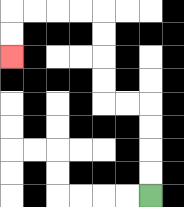{'start': '[6, 8]', 'end': '[0, 2]', 'path_directions': 'U,U,U,U,L,L,U,U,U,U,L,L,L,L,D,D', 'path_coordinates': '[[6, 8], [6, 7], [6, 6], [6, 5], [6, 4], [5, 4], [4, 4], [4, 3], [4, 2], [4, 1], [4, 0], [3, 0], [2, 0], [1, 0], [0, 0], [0, 1], [0, 2]]'}